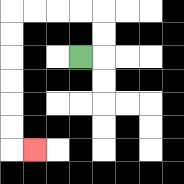{'start': '[3, 2]', 'end': '[1, 6]', 'path_directions': 'R,U,U,L,L,L,L,D,D,D,D,D,D,R', 'path_coordinates': '[[3, 2], [4, 2], [4, 1], [4, 0], [3, 0], [2, 0], [1, 0], [0, 0], [0, 1], [0, 2], [0, 3], [0, 4], [0, 5], [0, 6], [1, 6]]'}